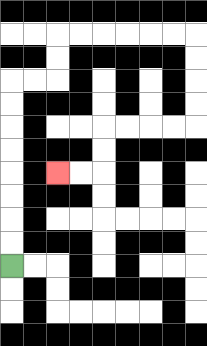{'start': '[0, 11]', 'end': '[2, 7]', 'path_directions': 'U,U,U,U,U,U,U,U,R,R,U,U,R,R,R,R,R,R,D,D,D,D,L,L,L,L,D,D,L,L', 'path_coordinates': '[[0, 11], [0, 10], [0, 9], [0, 8], [0, 7], [0, 6], [0, 5], [0, 4], [0, 3], [1, 3], [2, 3], [2, 2], [2, 1], [3, 1], [4, 1], [5, 1], [6, 1], [7, 1], [8, 1], [8, 2], [8, 3], [8, 4], [8, 5], [7, 5], [6, 5], [5, 5], [4, 5], [4, 6], [4, 7], [3, 7], [2, 7]]'}